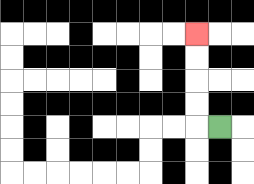{'start': '[9, 5]', 'end': '[8, 1]', 'path_directions': 'L,U,U,U,U', 'path_coordinates': '[[9, 5], [8, 5], [8, 4], [8, 3], [8, 2], [8, 1]]'}